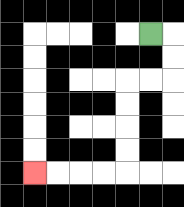{'start': '[6, 1]', 'end': '[1, 7]', 'path_directions': 'R,D,D,L,L,D,D,D,D,L,L,L,L', 'path_coordinates': '[[6, 1], [7, 1], [7, 2], [7, 3], [6, 3], [5, 3], [5, 4], [5, 5], [5, 6], [5, 7], [4, 7], [3, 7], [2, 7], [1, 7]]'}